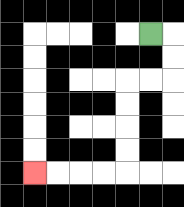{'start': '[6, 1]', 'end': '[1, 7]', 'path_directions': 'R,D,D,L,L,D,D,D,D,L,L,L,L', 'path_coordinates': '[[6, 1], [7, 1], [7, 2], [7, 3], [6, 3], [5, 3], [5, 4], [5, 5], [5, 6], [5, 7], [4, 7], [3, 7], [2, 7], [1, 7]]'}